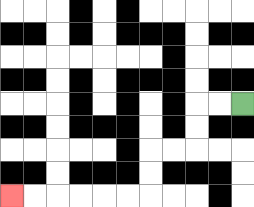{'start': '[10, 4]', 'end': '[0, 8]', 'path_directions': 'L,L,D,D,L,L,D,D,L,L,L,L,L,L', 'path_coordinates': '[[10, 4], [9, 4], [8, 4], [8, 5], [8, 6], [7, 6], [6, 6], [6, 7], [6, 8], [5, 8], [4, 8], [3, 8], [2, 8], [1, 8], [0, 8]]'}